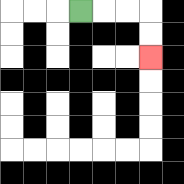{'start': '[3, 0]', 'end': '[6, 2]', 'path_directions': 'R,R,R,D,D', 'path_coordinates': '[[3, 0], [4, 0], [5, 0], [6, 0], [6, 1], [6, 2]]'}